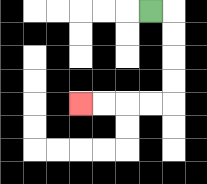{'start': '[6, 0]', 'end': '[3, 4]', 'path_directions': 'R,D,D,D,D,L,L,L,L', 'path_coordinates': '[[6, 0], [7, 0], [7, 1], [7, 2], [7, 3], [7, 4], [6, 4], [5, 4], [4, 4], [3, 4]]'}